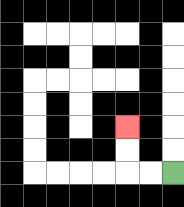{'start': '[7, 7]', 'end': '[5, 5]', 'path_directions': 'L,L,U,U', 'path_coordinates': '[[7, 7], [6, 7], [5, 7], [5, 6], [5, 5]]'}